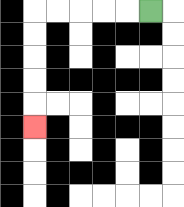{'start': '[6, 0]', 'end': '[1, 5]', 'path_directions': 'L,L,L,L,L,D,D,D,D,D', 'path_coordinates': '[[6, 0], [5, 0], [4, 0], [3, 0], [2, 0], [1, 0], [1, 1], [1, 2], [1, 3], [1, 4], [1, 5]]'}